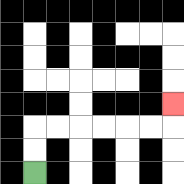{'start': '[1, 7]', 'end': '[7, 4]', 'path_directions': 'U,U,R,R,R,R,R,R,U', 'path_coordinates': '[[1, 7], [1, 6], [1, 5], [2, 5], [3, 5], [4, 5], [5, 5], [6, 5], [7, 5], [7, 4]]'}